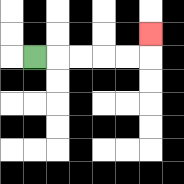{'start': '[1, 2]', 'end': '[6, 1]', 'path_directions': 'R,R,R,R,R,U', 'path_coordinates': '[[1, 2], [2, 2], [3, 2], [4, 2], [5, 2], [6, 2], [6, 1]]'}